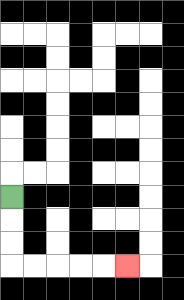{'start': '[0, 8]', 'end': '[5, 11]', 'path_directions': 'D,D,D,R,R,R,R,R', 'path_coordinates': '[[0, 8], [0, 9], [0, 10], [0, 11], [1, 11], [2, 11], [3, 11], [4, 11], [5, 11]]'}